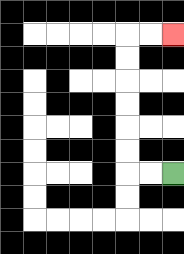{'start': '[7, 7]', 'end': '[7, 1]', 'path_directions': 'L,L,U,U,U,U,U,U,R,R', 'path_coordinates': '[[7, 7], [6, 7], [5, 7], [5, 6], [5, 5], [5, 4], [5, 3], [5, 2], [5, 1], [6, 1], [7, 1]]'}